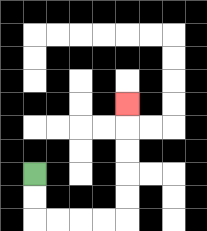{'start': '[1, 7]', 'end': '[5, 4]', 'path_directions': 'D,D,R,R,R,R,U,U,U,U,U', 'path_coordinates': '[[1, 7], [1, 8], [1, 9], [2, 9], [3, 9], [4, 9], [5, 9], [5, 8], [5, 7], [5, 6], [5, 5], [5, 4]]'}